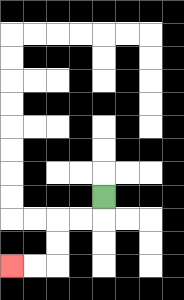{'start': '[4, 8]', 'end': '[0, 11]', 'path_directions': 'D,L,L,D,D,L,L', 'path_coordinates': '[[4, 8], [4, 9], [3, 9], [2, 9], [2, 10], [2, 11], [1, 11], [0, 11]]'}